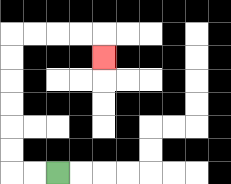{'start': '[2, 7]', 'end': '[4, 2]', 'path_directions': 'L,L,U,U,U,U,U,U,R,R,R,R,D', 'path_coordinates': '[[2, 7], [1, 7], [0, 7], [0, 6], [0, 5], [0, 4], [0, 3], [0, 2], [0, 1], [1, 1], [2, 1], [3, 1], [4, 1], [4, 2]]'}